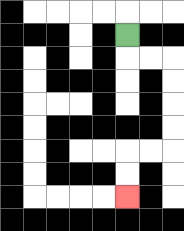{'start': '[5, 1]', 'end': '[5, 8]', 'path_directions': 'D,R,R,D,D,D,D,L,L,D,D', 'path_coordinates': '[[5, 1], [5, 2], [6, 2], [7, 2], [7, 3], [7, 4], [7, 5], [7, 6], [6, 6], [5, 6], [5, 7], [5, 8]]'}